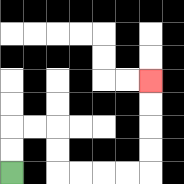{'start': '[0, 7]', 'end': '[6, 3]', 'path_directions': 'U,U,R,R,D,D,R,R,R,R,U,U,U,U', 'path_coordinates': '[[0, 7], [0, 6], [0, 5], [1, 5], [2, 5], [2, 6], [2, 7], [3, 7], [4, 7], [5, 7], [6, 7], [6, 6], [6, 5], [6, 4], [6, 3]]'}